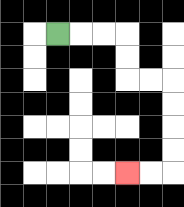{'start': '[2, 1]', 'end': '[5, 7]', 'path_directions': 'R,R,R,D,D,R,R,D,D,D,D,L,L', 'path_coordinates': '[[2, 1], [3, 1], [4, 1], [5, 1], [5, 2], [5, 3], [6, 3], [7, 3], [7, 4], [7, 5], [7, 6], [7, 7], [6, 7], [5, 7]]'}